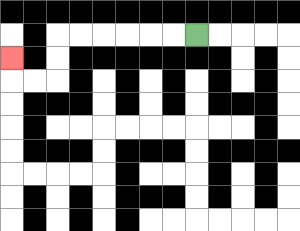{'start': '[8, 1]', 'end': '[0, 2]', 'path_directions': 'L,L,L,L,L,L,D,D,L,L,U', 'path_coordinates': '[[8, 1], [7, 1], [6, 1], [5, 1], [4, 1], [3, 1], [2, 1], [2, 2], [2, 3], [1, 3], [0, 3], [0, 2]]'}